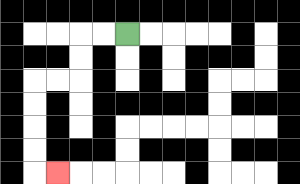{'start': '[5, 1]', 'end': '[2, 7]', 'path_directions': 'L,L,D,D,L,L,D,D,D,D,R', 'path_coordinates': '[[5, 1], [4, 1], [3, 1], [3, 2], [3, 3], [2, 3], [1, 3], [1, 4], [1, 5], [1, 6], [1, 7], [2, 7]]'}